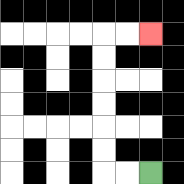{'start': '[6, 7]', 'end': '[6, 1]', 'path_directions': 'L,L,U,U,U,U,U,U,R,R', 'path_coordinates': '[[6, 7], [5, 7], [4, 7], [4, 6], [4, 5], [4, 4], [4, 3], [4, 2], [4, 1], [5, 1], [6, 1]]'}